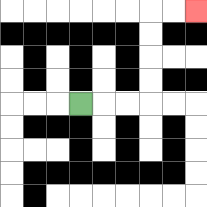{'start': '[3, 4]', 'end': '[8, 0]', 'path_directions': 'R,R,R,U,U,U,U,R,R', 'path_coordinates': '[[3, 4], [4, 4], [5, 4], [6, 4], [6, 3], [6, 2], [6, 1], [6, 0], [7, 0], [8, 0]]'}